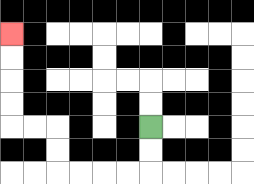{'start': '[6, 5]', 'end': '[0, 1]', 'path_directions': 'D,D,L,L,L,L,U,U,L,L,U,U,U,U', 'path_coordinates': '[[6, 5], [6, 6], [6, 7], [5, 7], [4, 7], [3, 7], [2, 7], [2, 6], [2, 5], [1, 5], [0, 5], [0, 4], [0, 3], [0, 2], [0, 1]]'}